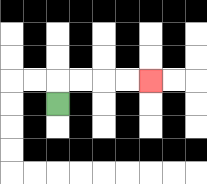{'start': '[2, 4]', 'end': '[6, 3]', 'path_directions': 'U,R,R,R,R', 'path_coordinates': '[[2, 4], [2, 3], [3, 3], [4, 3], [5, 3], [6, 3]]'}